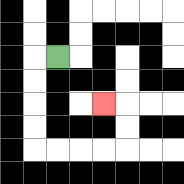{'start': '[2, 2]', 'end': '[4, 4]', 'path_directions': 'L,D,D,D,D,R,R,R,R,U,U,L', 'path_coordinates': '[[2, 2], [1, 2], [1, 3], [1, 4], [1, 5], [1, 6], [2, 6], [3, 6], [4, 6], [5, 6], [5, 5], [5, 4], [4, 4]]'}